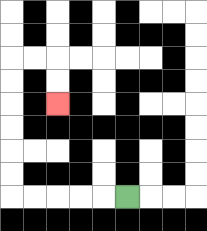{'start': '[5, 8]', 'end': '[2, 4]', 'path_directions': 'L,L,L,L,L,U,U,U,U,U,U,R,R,D,D', 'path_coordinates': '[[5, 8], [4, 8], [3, 8], [2, 8], [1, 8], [0, 8], [0, 7], [0, 6], [0, 5], [0, 4], [0, 3], [0, 2], [1, 2], [2, 2], [2, 3], [2, 4]]'}